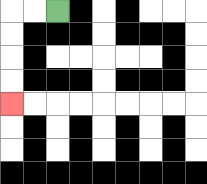{'start': '[2, 0]', 'end': '[0, 4]', 'path_directions': 'L,L,D,D,D,D', 'path_coordinates': '[[2, 0], [1, 0], [0, 0], [0, 1], [0, 2], [0, 3], [0, 4]]'}